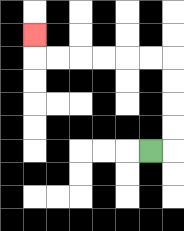{'start': '[6, 6]', 'end': '[1, 1]', 'path_directions': 'R,U,U,U,U,L,L,L,L,L,L,U', 'path_coordinates': '[[6, 6], [7, 6], [7, 5], [7, 4], [7, 3], [7, 2], [6, 2], [5, 2], [4, 2], [3, 2], [2, 2], [1, 2], [1, 1]]'}